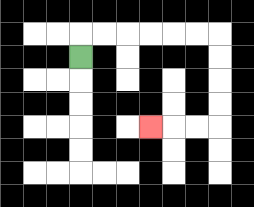{'start': '[3, 2]', 'end': '[6, 5]', 'path_directions': 'U,R,R,R,R,R,R,D,D,D,D,L,L,L', 'path_coordinates': '[[3, 2], [3, 1], [4, 1], [5, 1], [6, 1], [7, 1], [8, 1], [9, 1], [9, 2], [9, 3], [9, 4], [9, 5], [8, 5], [7, 5], [6, 5]]'}